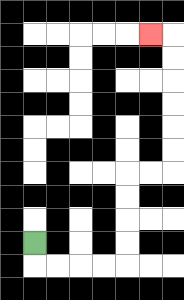{'start': '[1, 10]', 'end': '[6, 1]', 'path_directions': 'D,R,R,R,R,U,U,U,U,R,R,U,U,U,U,U,U,L', 'path_coordinates': '[[1, 10], [1, 11], [2, 11], [3, 11], [4, 11], [5, 11], [5, 10], [5, 9], [5, 8], [5, 7], [6, 7], [7, 7], [7, 6], [7, 5], [7, 4], [7, 3], [7, 2], [7, 1], [6, 1]]'}